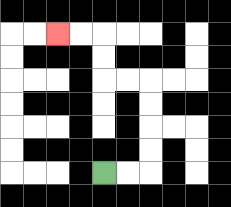{'start': '[4, 7]', 'end': '[2, 1]', 'path_directions': 'R,R,U,U,U,U,L,L,U,U,L,L', 'path_coordinates': '[[4, 7], [5, 7], [6, 7], [6, 6], [6, 5], [6, 4], [6, 3], [5, 3], [4, 3], [4, 2], [4, 1], [3, 1], [2, 1]]'}